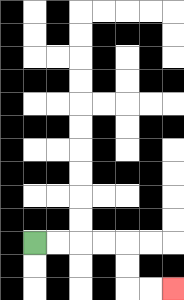{'start': '[1, 10]', 'end': '[7, 12]', 'path_directions': 'R,R,R,R,D,D,R,R', 'path_coordinates': '[[1, 10], [2, 10], [3, 10], [4, 10], [5, 10], [5, 11], [5, 12], [6, 12], [7, 12]]'}